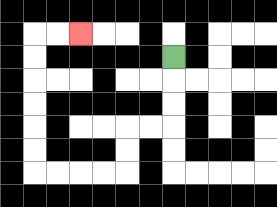{'start': '[7, 2]', 'end': '[3, 1]', 'path_directions': 'D,D,D,L,L,D,D,L,L,L,L,U,U,U,U,U,U,R,R', 'path_coordinates': '[[7, 2], [7, 3], [7, 4], [7, 5], [6, 5], [5, 5], [5, 6], [5, 7], [4, 7], [3, 7], [2, 7], [1, 7], [1, 6], [1, 5], [1, 4], [1, 3], [1, 2], [1, 1], [2, 1], [3, 1]]'}